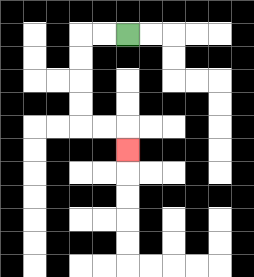{'start': '[5, 1]', 'end': '[5, 6]', 'path_directions': 'L,L,D,D,D,D,R,R,D', 'path_coordinates': '[[5, 1], [4, 1], [3, 1], [3, 2], [3, 3], [3, 4], [3, 5], [4, 5], [5, 5], [5, 6]]'}